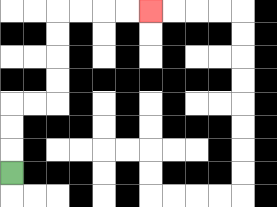{'start': '[0, 7]', 'end': '[6, 0]', 'path_directions': 'U,U,U,R,R,U,U,U,U,R,R,R,R', 'path_coordinates': '[[0, 7], [0, 6], [0, 5], [0, 4], [1, 4], [2, 4], [2, 3], [2, 2], [2, 1], [2, 0], [3, 0], [4, 0], [5, 0], [6, 0]]'}